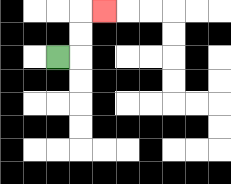{'start': '[2, 2]', 'end': '[4, 0]', 'path_directions': 'R,U,U,R', 'path_coordinates': '[[2, 2], [3, 2], [3, 1], [3, 0], [4, 0]]'}